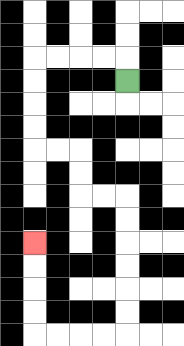{'start': '[5, 3]', 'end': '[1, 10]', 'path_directions': 'U,L,L,L,L,D,D,D,D,R,R,D,D,R,R,D,D,D,D,D,D,L,L,L,L,U,U,U,U', 'path_coordinates': '[[5, 3], [5, 2], [4, 2], [3, 2], [2, 2], [1, 2], [1, 3], [1, 4], [1, 5], [1, 6], [2, 6], [3, 6], [3, 7], [3, 8], [4, 8], [5, 8], [5, 9], [5, 10], [5, 11], [5, 12], [5, 13], [5, 14], [4, 14], [3, 14], [2, 14], [1, 14], [1, 13], [1, 12], [1, 11], [1, 10]]'}